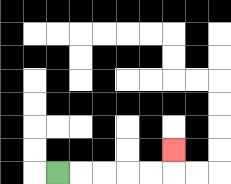{'start': '[2, 7]', 'end': '[7, 6]', 'path_directions': 'R,R,R,R,R,U', 'path_coordinates': '[[2, 7], [3, 7], [4, 7], [5, 7], [6, 7], [7, 7], [7, 6]]'}